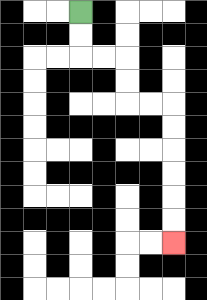{'start': '[3, 0]', 'end': '[7, 10]', 'path_directions': 'D,D,R,R,D,D,R,R,D,D,D,D,D,D', 'path_coordinates': '[[3, 0], [3, 1], [3, 2], [4, 2], [5, 2], [5, 3], [5, 4], [6, 4], [7, 4], [7, 5], [7, 6], [7, 7], [7, 8], [7, 9], [7, 10]]'}